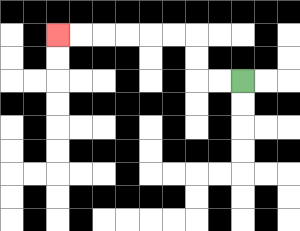{'start': '[10, 3]', 'end': '[2, 1]', 'path_directions': 'L,L,U,U,L,L,L,L,L,L', 'path_coordinates': '[[10, 3], [9, 3], [8, 3], [8, 2], [8, 1], [7, 1], [6, 1], [5, 1], [4, 1], [3, 1], [2, 1]]'}